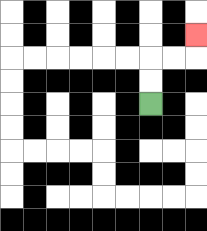{'start': '[6, 4]', 'end': '[8, 1]', 'path_directions': 'U,U,R,R,U', 'path_coordinates': '[[6, 4], [6, 3], [6, 2], [7, 2], [8, 2], [8, 1]]'}